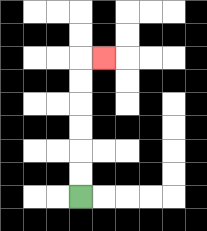{'start': '[3, 8]', 'end': '[4, 2]', 'path_directions': 'U,U,U,U,U,U,R', 'path_coordinates': '[[3, 8], [3, 7], [3, 6], [3, 5], [3, 4], [3, 3], [3, 2], [4, 2]]'}